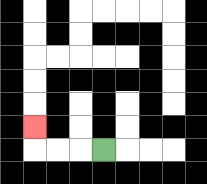{'start': '[4, 6]', 'end': '[1, 5]', 'path_directions': 'L,L,L,U', 'path_coordinates': '[[4, 6], [3, 6], [2, 6], [1, 6], [1, 5]]'}